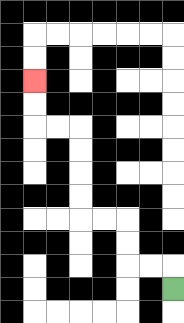{'start': '[7, 12]', 'end': '[1, 3]', 'path_directions': 'U,L,L,U,U,L,L,U,U,U,U,L,L,U,U', 'path_coordinates': '[[7, 12], [7, 11], [6, 11], [5, 11], [5, 10], [5, 9], [4, 9], [3, 9], [3, 8], [3, 7], [3, 6], [3, 5], [2, 5], [1, 5], [1, 4], [1, 3]]'}